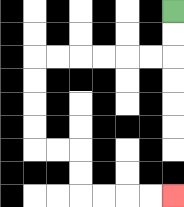{'start': '[7, 0]', 'end': '[7, 8]', 'path_directions': 'D,D,L,L,L,L,L,L,D,D,D,D,R,R,D,D,R,R,R,R', 'path_coordinates': '[[7, 0], [7, 1], [7, 2], [6, 2], [5, 2], [4, 2], [3, 2], [2, 2], [1, 2], [1, 3], [1, 4], [1, 5], [1, 6], [2, 6], [3, 6], [3, 7], [3, 8], [4, 8], [5, 8], [6, 8], [7, 8]]'}